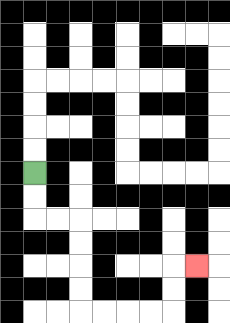{'start': '[1, 7]', 'end': '[8, 11]', 'path_directions': 'D,D,R,R,D,D,D,D,R,R,R,R,U,U,R', 'path_coordinates': '[[1, 7], [1, 8], [1, 9], [2, 9], [3, 9], [3, 10], [3, 11], [3, 12], [3, 13], [4, 13], [5, 13], [6, 13], [7, 13], [7, 12], [7, 11], [8, 11]]'}